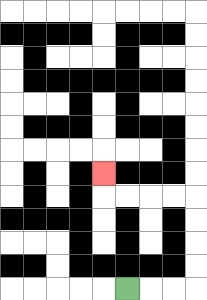{'start': '[5, 12]', 'end': '[4, 7]', 'path_directions': 'R,R,R,U,U,U,U,L,L,L,L,U', 'path_coordinates': '[[5, 12], [6, 12], [7, 12], [8, 12], [8, 11], [8, 10], [8, 9], [8, 8], [7, 8], [6, 8], [5, 8], [4, 8], [4, 7]]'}